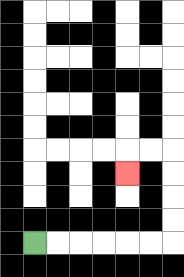{'start': '[1, 10]', 'end': '[5, 7]', 'path_directions': 'R,R,R,R,R,R,U,U,U,U,L,L,D', 'path_coordinates': '[[1, 10], [2, 10], [3, 10], [4, 10], [5, 10], [6, 10], [7, 10], [7, 9], [7, 8], [7, 7], [7, 6], [6, 6], [5, 6], [5, 7]]'}